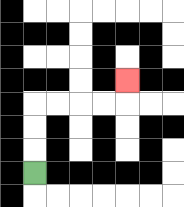{'start': '[1, 7]', 'end': '[5, 3]', 'path_directions': 'U,U,U,R,R,R,R,U', 'path_coordinates': '[[1, 7], [1, 6], [1, 5], [1, 4], [2, 4], [3, 4], [4, 4], [5, 4], [5, 3]]'}